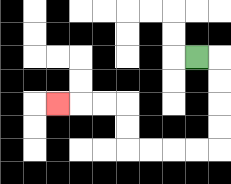{'start': '[8, 2]', 'end': '[2, 4]', 'path_directions': 'R,D,D,D,D,L,L,L,L,U,U,L,L,L', 'path_coordinates': '[[8, 2], [9, 2], [9, 3], [9, 4], [9, 5], [9, 6], [8, 6], [7, 6], [6, 6], [5, 6], [5, 5], [5, 4], [4, 4], [3, 4], [2, 4]]'}